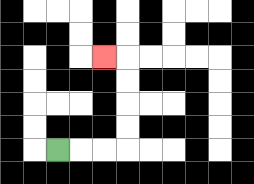{'start': '[2, 6]', 'end': '[4, 2]', 'path_directions': 'R,R,R,U,U,U,U,L', 'path_coordinates': '[[2, 6], [3, 6], [4, 6], [5, 6], [5, 5], [5, 4], [5, 3], [5, 2], [4, 2]]'}